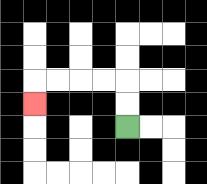{'start': '[5, 5]', 'end': '[1, 4]', 'path_directions': 'U,U,L,L,L,L,D', 'path_coordinates': '[[5, 5], [5, 4], [5, 3], [4, 3], [3, 3], [2, 3], [1, 3], [1, 4]]'}